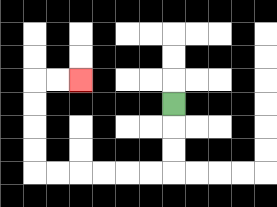{'start': '[7, 4]', 'end': '[3, 3]', 'path_directions': 'D,D,D,L,L,L,L,L,L,U,U,U,U,R,R', 'path_coordinates': '[[7, 4], [7, 5], [7, 6], [7, 7], [6, 7], [5, 7], [4, 7], [3, 7], [2, 7], [1, 7], [1, 6], [1, 5], [1, 4], [1, 3], [2, 3], [3, 3]]'}